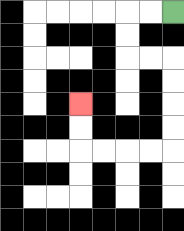{'start': '[7, 0]', 'end': '[3, 4]', 'path_directions': 'L,L,D,D,R,R,D,D,D,D,L,L,L,L,U,U', 'path_coordinates': '[[7, 0], [6, 0], [5, 0], [5, 1], [5, 2], [6, 2], [7, 2], [7, 3], [7, 4], [7, 5], [7, 6], [6, 6], [5, 6], [4, 6], [3, 6], [3, 5], [3, 4]]'}